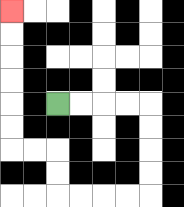{'start': '[2, 4]', 'end': '[0, 0]', 'path_directions': 'R,R,R,R,D,D,D,D,L,L,L,L,U,U,L,L,U,U,U,U,U,U', 'path_coordinates': '[[2, 4], [3, 4], [4, 4], [5, 4], [6, 4], [6, 5], [6, 6], [6, 7], [6, 8], [5, 8], [4, 8], [3, 8], [2, 8], [2, 7], [2, 6], [1, 6], [0, 6], [0, 5], [0, 4], [0, 3], [0, 2], [0, 1], [0, 0]]'}